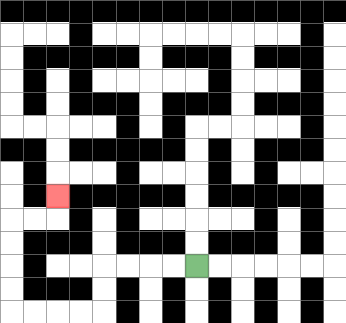{'start': '[8, 11]', 'end': '[2, 8]', 'path_directions': 'L,L,L,L,D,D,L,L,L,L,U,U,U,U,R,R,U', 'path_coordinates': '[[8, 11], [7, 11], [6, 11], [5, 11], [4, 11], [4, 12], [4, 13], [3, 13], [2, 13], [1, 13], [0, 13], [0, 12], [0, 11], [0, 10], [0, 9], [1, 9], [2, 9], [2, 8]]'}